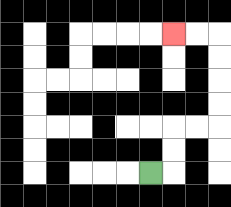{'start': '[6, 7]', 'end': '[7, 1]', 'path_directions': 'R,U,U,R,R,U,U,U,U,L,L', 'path_coordinates': '[[6, 7], [7, 7], [7, 6], [7, 5], [8, 5], [9, 5], [9, 4], [9, 3], [9, 2], [9, 1], [8, 1], [7, 1]]'}